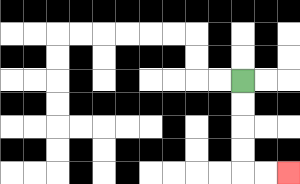{'start': '[10, 3]', 'end': '[12, 7]', 'path_directions': 'D,D,D,D,R,R', 'path_coordinates': '[[10, 3], [10, 4], [10, 5], [10, 6], [10, 7], [11, 7], [12, 7]]'}